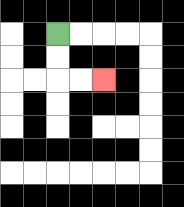{'start': '[2, 1]', 'end': '[4, 3]', 'path_directions': 'D,D,R,R', 'path_coordinates': '[[2, 1], [2, 2], [2, 3], [3, 3], [4, 3]]'}